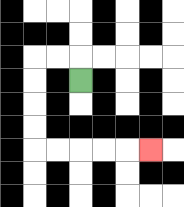{'start': '[3, 3]', 'end': '[6, 6]', 'path_directions': 'U,L,L,D,D,D,D,R,R,R,R,R', 'path_coordinates': '[[3, 3], [3, 2], [2, 2], [1, 2], [1, 3], [1, 4], [1, 5], [1, 6], [2, 6], [3, 6], [4, 6], [5, 6], [6, 6]]'}